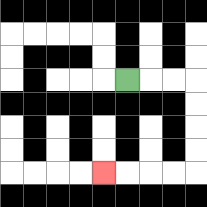{'start': '[5, 3]', 'end': '[4, 7]', 'path_directions': 'R,R,R,D,D,D,D,L,L,L,L', 'path_coordinates': '[[5, 3], [6, 3], [7, 3], [8, 3], [8, 4], [8, 5], [8, 6], [8, 7], [7, 7], [6, 7], [5, 7], [4, 7]]'}